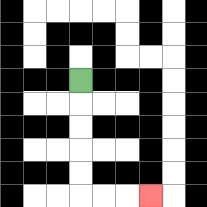{'start': '[3, 3]', 'end': '[6, 8]', 'path_directions': 'D,D,D,D,D,R,R,R', 'path_coordinates': '[[3, 3], [3, 4], [3, 5], [3, 6], [3, 7], [3, 8], [4, 8], [5, 8], [6, 8]]'}